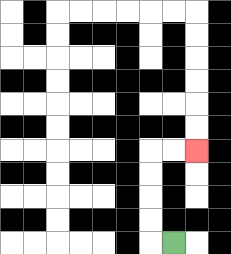{'start': '[7, 10]', 'end': '[8, 6]', 'path_directions': 'L,U,U,U,U,R,R', 'path_coordinates': '[[7, 10], [6, 10], [6, 9], [6, 8], [6, 7], [6, 6], [7, 6], [8, 6]]'}